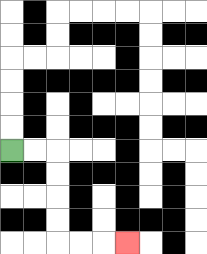{'start': '[0, 6]', 'end': '[5, 10]', 'path_directions': 'R,R,D,D,D,D,R,R,R', 'path_coordinates': '[[0, 6], [1, 6], [2, 6], [2, 7], [2, 8], [2, 9], [2, 10], [3, 10], [4, 10], [5, 10]]'}